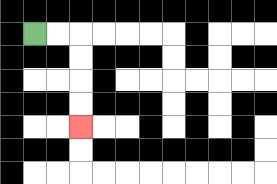{'start': '[1, 1]', 'end': '[3, 5]', 'path_directions': 'R,R,D,D,D,D', 'path_coordinates': '[[1, 1], [2, 1], [3, 1], [3, 2], [3, 3], [3, 4], [3, 5]]'}